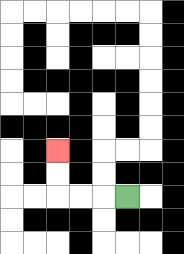{'start': '[5, 8]', 'end': '[2, 6]', 'path_directions': 'L,L,L,U,U', 'path_coordinates': '[[5, 8], [4, 8], [3, 8], [2, 8], [2, 7], [2, 6]]'}